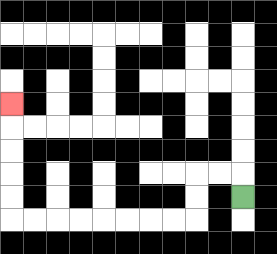{'start': '[10, 8]', 'end': '[0, 4]', 'path_directions': 'U,L,L,D,D,L,L,L,L,L,L,L,L,U,U,U,U,U', 'path_coordinates': '[[10, 8], [10, 7], [9, 7], [8, 7], [8, 8], [8, 9], [7, 9], [6, 9], [5, 9], [4, 9], [3, 9], [2, 9], [1, 9], [0, 9], [0, 8], [0, 7], [0, 6], [0, 5], [0, 4]]'}